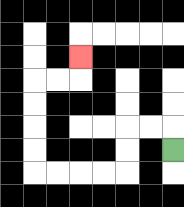{'start': '[7, 6]', 'end': '[3, 2]', 'path_directions': 'U,L,L,D,D,L,L,L,L,U,U,U,U,R,R,U', 'path_coordinates': '[[7, 6], [7, 5], [6, 5], [5, 5], [5, 6], [5, 7], [4, 7], [3, 7], [2, 7], [1, 7], [1, 6], [1, 5], [1, 4], [1, 3], [2, 3], [3, 3], [3, 2]]'}